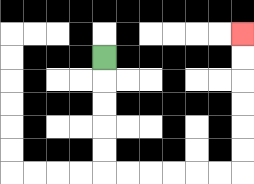{'start': '[4, 2]', 'end': '[10, 1]', 'path_directions': 'D,D,D,D,D,R,R,R,R,R,R,U,U,U,U,U,U', 'path_coordinates': '[[4, 2], [4, 3], [4, 4], [4, 5], [4, 6], [4, 7], [5, 7], [6, 7], [7, 7], [8, 7], [9, 7], [10, 7], [10, 6], [10, 5], [10, 4], [10, 3], [10, 2], [10, 1]]'}